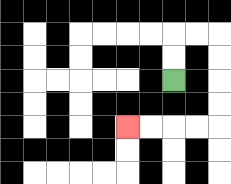{'start': '[7, 3]', 'end': '[5, 5]', 'path_directions': 'U,U,R,R,D,D,D,D,L,L,L,L', 'path_coordinates': '[[7, 3], [7, 2], [7, 1], [8, 1], [9, 1], [9, 2], [9, 3], [9, 4], [9, 5], [8, 5], [7, 5], [6, 5], [5, 5]]'}